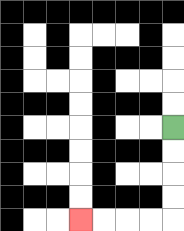{'start': '[7, 5]', 'end': '[3, 9]', 'path_directions': 'D,D,D,D,L,L,L,L', 'path_coordinates': '[[7, 5], [7, 6], [7, 7], [7, 8], [7, 9], [6, 9], [5, 9], [4, 9], [3, 9]]'}